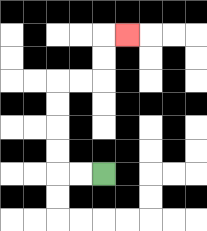{'start': '[4, 7]', 'end': '[5, 1]', 'path_directions': 'L,L,U,U,U,U,R,R,U,U,R', 'path_coordinates': '[[4, 7], [3, 7], [2, 7], [2, 6], [2, 5], [2, 4], [2, 3], [3, 3], [4, 3], [4, 2], [4, 1], [5, 1]]'}